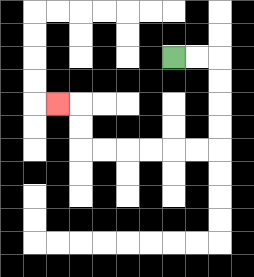{'start': '[7, 2]', 'end': '[2, 4]', 'path_directions': 'R,R,D,D,D,D,L,L,L,L,L,L,U,U,L', 'path_coordinates': '[[7, 2], [8, 2], [9, 2], [9, 3], [9, 4], [9, 5], [9, 6], [8, 6], [7, 6], [6, 6], [5, 6], [4, 6], [3, 6], [3, 5], [3, 4], [2, 4]]'}